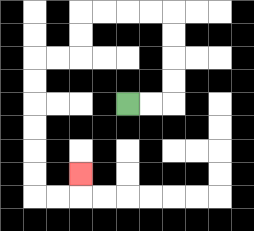{'start': '[5, 4]', 'end': '[3, 7]', 'path_directions': 'R,R,U,U,U,U,L,L,L,L,D,D,L,L,D,D,D,D,D,D,R,R,U', 'path_coordinates': '[[5, 4], [6, 4], [7, 4], [7, 3], [7, 2], [7, 1], [7, 0], [6, 0], [5, 0], [4, 0], [3, 0], [3, 1], [3, 2], [2, 2], [1, 2], [1, 3], [1, 4], [1, 5], [1, 6], [1, 7], [1, 8], [2, 8], [3, 8], [3, 7]]'}